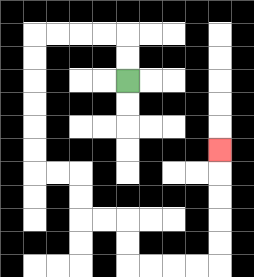{'start': '[5, 3]', 'end': '[9, 6]', 'path_directions': 'U,U,L,L,L,L,D,D,D,D,D,D,R,R,D,D,R,R,D,D,R,R,R,R,U,U,U,U,U', 'path_coordinates': '[[5, 3], [5, 2], [5, 1], [4, 1], [3, 1], [2, 1], [1, 1], [1, 2], [1, 3], [1, 4], [1, 5], [1, 6], [1, 7], [2, 7], [3, 7], [3, 8], [3, 9], [4, 9], [5, 9], [5, 10], [5, 11], [6, 11], [7, 11], [8, 11], [9, 11], [9, 10], [9, 9], [9, 8], [9, 7], [9, 6]]'}